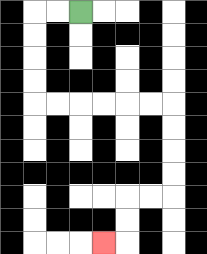{'start': '[3, 0]', 'end': '[4, 10]', 'path_directions': 'L,L,D,D,D,D,R,R,R,R,R,R,D,D,D,D,L,L,D,D,L', 'path_coordinates': '[[3, 0], [2, 0], [1, 0], [1, 1], [1, 2], [1, 3], [1, 4], [2, 4], [3, 4], [4, 4], [5, 4], [6, 4], [7, 4], [7, 5], [7, 6], [7, 7], [7, 8], [6, 8], [5, 8], [5, 9], [5, 10], [4, 10]]'}